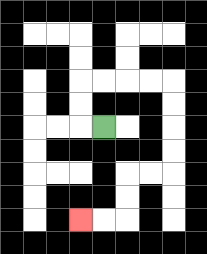{'start': '[4, 5]', 'end': '[3, 9]', 'path_directions': 'L,U,U,R,R,R,R,D,D,D,D,L,L,D,D,L,L', 'path_coordinates': '[[4, 5], [3, 5], [3, 4], [3, 3], [4, 3], [5, 3], [6, 3], [7, 3], [7, 4], [7, 5], [7, 6], [7, 7], [6, 7], [5, 7], [5, 8], [5, 9], [4, 9], [3, 9]]'}